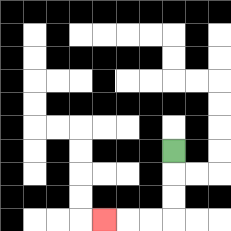{'start': '[7, 6]', 'end': '[4, 9]', 'path_directions': 'D,D,D,L,L,L', 'path_coordinates': '[[7, 6], [7, 7], [7, 8], [7, 9], [6, 9], [5, 9], [4, 9]]'}